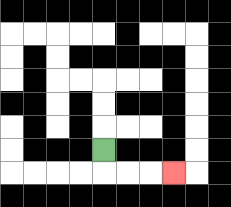{'start': '[4, 6]', 'end': '[7, 7]', 'path_directions': 'D,R,R,R', 'path_coordinates': '[[4, 6], [4, 7], [5, 7], [6, 7], [7, 7]]'}